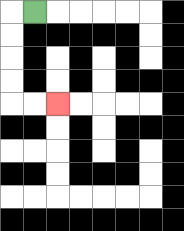{'start': '[1, 0]', 'end': '[2, 4]', 'path_directions': 'L,D,D,D,D,R,R', 'path_coordinates': '[[1, 0], [0, 0], [0, 1], [0, 2], [0, 3], [0, 4], [1, 4], [2, 4]]'}